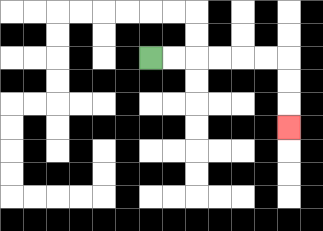{'start': '[6, 2]', 'end': '[12, 5]', 'path_directions': 'R,R,R,R,R,R,D,D,D', 'path_coordinates': '[[6, 2], [7, 2], [8, 2], [9, 2], [10, 2], [11, 2], [12, 2], [12, 3], [12, 4], [12, 5]]'}